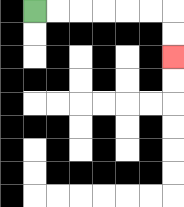{'start': '[1, 0]', 'end': '[7, 2]', 'path_directions': 'R,R,R,R,R,R,D,D', 'path_coordinates': '[[1, 0], [2, 0], [3, 0], [4, 0], [5, 0], [6, 0], [7, 0], [7, 1], [7, 2]]'}